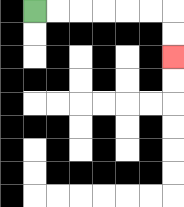{'start': '[1, 0]', 'end': '[7, 2]', 'path_directions': 'R,R,R,R,R,R,D,D', 'path_coordinates': '[[1, 0], [2, 0], [3, 0], [4, 0], [5, 0], [6, 0], [7, 0], [7, 1], [7, 2]]'}